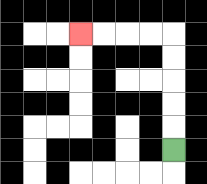{'start': '[7, 6]', 'end': '[3, 1]', 'path_directions': 'U,U,U,U,U,L,L,L,L', 'path_coordinates': '[[7, 6], [7, 5], [7, 4], [7, 3], [7, 2], [7, 1], [6, 1], [5, 1], [4, 1], [3, 1]]'}